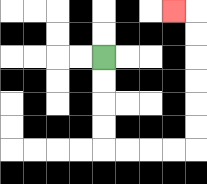{'start': '[4, 2]', 'end': '[7, 0]', 'path_directions': 'D,D,D,D,R,R,R,R,U,U,U,U,U,U,L', 'path_coordinates': '[[4, 2], [4, 3], [4, 4], [4, 5], [4, 6], [5, 6], [6, 6], [7, 6], [8, 6], [8, 5], [8, 4], [8, 3], [8, 2], [8, 1], [8, 0], [7, 0]]'}